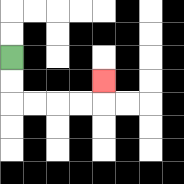{'start': '[0, 2]', 'end': '[4, 3]', 'path_directions': 'D,D,R,R,R,R,U', 'path_coordinates': '[[0, 2], [0, 3], [0, 4], [1, 4], [2, 4], [3, 4], [4, 4], [4, 3]]'}